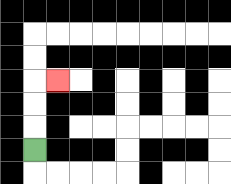{'start': '[1, 6]', 'end': '[2, 3]', 'path_directions': 'U,U,U,R', 'path_coordinates': '[[1, 6], [1, 5], [1, 4], [1, 3], [2, 3]]'}